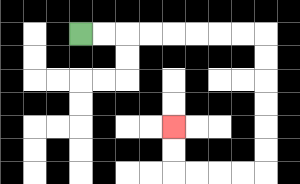{'start': '[3, 1]', 'end': '[7, 5]', 'path_directions': 'R,R,R,R,R,R,R,R,D,D,D,D,D,D,L,L,L,L,U,U', 'path_coordinates': '[[3, 1], [4, 1], [5, 1], [6, 1], [7, 1], [8, 1], [9, 1], [10, 1], [11, 1], [11, 2], [11, 3], [11, 4], [11, 5], [11, 6], [11, 7], [10, 7], [9, 7], [8, 7], [7, 7], [7, 6], [7, 5]]'}